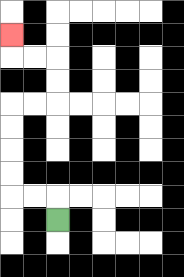{'start': '[2, 9]', 'end': '[0, 1]', 'path_directions': 'U,L,L,U,U,U,U,R,R,U,U,L,L,U', 'path_coordinates': '[[2, 9], [2, 8], [1, 8], [0, 8], [0, 7], [0, 6], [0, 5], [0, 4], [1, 4], [2, 4], [2, 3], [2, 2], [1, 2], [0, 2], [0, 1]]'}